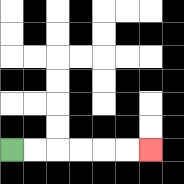{'start': '[0, 6]', 'end': '[6, 6]', 'path_directions': 'R,R,R,R,R,R', 'path_coordinates': '[[0, 6], [1, 6], [2, 6], [3, 6], [4, 6], [5, 6], [6, 6]]'}